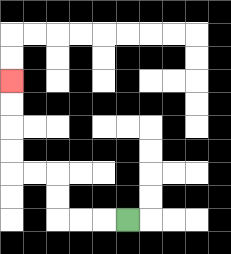{'start': '[5, 9]', 'end': '[0, 3]', 'path_directions': 'L,L,L,U,U,L,L,U,U,U,U', 'path_coordinates': '[[5, 9], [4, 9], [3, 9], [2, 9], [2, 8], [2, 7], [1, 7], [0, 7], [0, 6], [0, 5], [0, 4], [0, 3]]'}